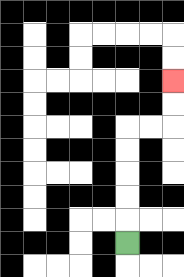{'start': '[5, 10]', 'end': '[7, 3]', 'path_directions': 'U,U,U,U,U,R,R,U,U', 'path_coordinates': '[[5, 10], [5, 9], [5, 8], [5, 7], [5, 6], [5, 5], [6, 5], [7, 5], [7, 4], [7, 3]]'}